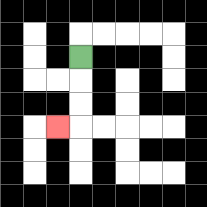{'start': '[3, 2]', 'end': '[2, 5]', 'path_directions': 'D,D,D,L', 'path_coordinates': '[[3, 2], [3, 3], [3, 4], [3, 5], [2, 5]]'}